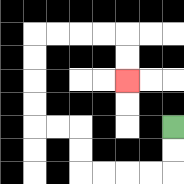{'start': '[7, 5]', 'end': '[5, 3]', 'path_directions': 'D,D,L,L,L,L,U,U,L,L,U,U,U,U,R,R,R,R,D,D', 'path_coordinates': '[[7, 5], [7, 6], [7, 7], [6, 7], [5, 7], [4, 7], [3, 7], [3, 6], [3, 5], [2, 5], [1, 5], [1, 4], [1, 3], [1, 2], [1, 1], [2, 1], [3, 1], [4, 1], [5, 1], [5, 2], [5, 3]]'}